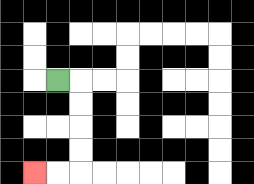{'start': '[2, 3]', 'end': '[1, 7]', 'path_directions': 'R,D,D,D,D,L,L', 'path_coordinates': '[[2, 3], [3, 3], [3, 4], [3, 5], [3, 6], [3, 7], [2, 7], [1, 7]]'}